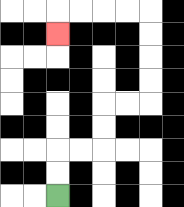{'start': '[2, 8]', 'end': '[2, 1]', 'path_directions': 'U,U,R,R,U,U,R,R,U,U,U,U,L,L,L,L,D', 'path_coordinates': '[[2, 8], [2, 7], [2, 6], [3, 6], [4, 6], [4, 5], [4, 4], [5, 4], [6, 4], [6, 3], [6, 2], [6, 1], [6, 0], [5, 0], [4, 0], [3, 0], [2, 0], [2, 1]]'}